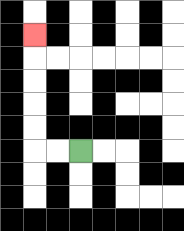{'start': '[3, 6]', 'end': '[1, 1]', 'path_directions': 'L,L,U,U,U,U,U', 'path_coordinates': '[[3, 6], [2, 6], [1, 6], [1, 5], [1, 4], [1, 3], [1, 2], [1, 1]]'}